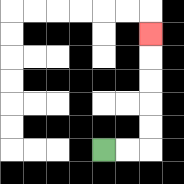{'start': '[4, 6]', 'end': '[6, 1]', 'path_directions': 'R,R,U,U,U,U,U', 'path_coordinates': '[[4, 6], [5, 6], [6, 6], [6, 5], [6, 4], [6, 3], [6, 2], [6, 1]]'}